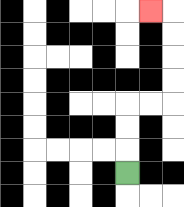{'start': '[5, 7]', 'end': '[6, 0]', 'path_directions': 'U,U,U,R,R,U,U,U,U,L', 'path_coordinates': '[[5, 7], [5, 6], [5, 5], [5, 4], [6, 4], [7, 4], [7, 3], [7, 2], [7, 1], [7, 0], [6, 0]]'}